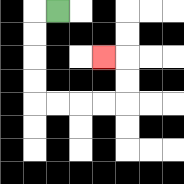{'start': '[2, 0]', 'end': '[4, 2]', 'path_directions': 'L,D,D,D,D,R,R,R,R,U,U,L', 'path_coordinates': '[[2, 0], [1, 0], [1, 1], [1, 2], [1, 3], [1, 4], [2, 4], [3, 4], [4, 4], [5, 4], [5, 3], [5, 2], [4, 2]]'}